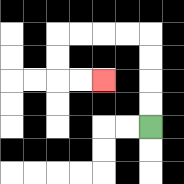{'start': '[6, 5]', 'end': '[4, 3]', 'path_directions': 'U,U,U,U,L,L,L,L,D,D,R,R', 'path_coordinates': '[[6, 5], [6, 4], [6, 3], [6, 2], [6, 1], [5, 1], [4, 1], [3, 1], [2, 1], [2, 2], [2, 3], [3, 3], [4, 3]]'}